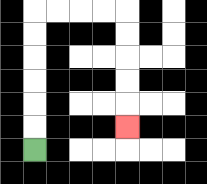{'start': '[1, 6]', 'end': '[5, 5]', 'path_directions': 'U,U,U,U,U,U,R,R,R,R,D,D,D,D,D', 'path_coordinates': '[[1, 6], [1, 5], [1, 4], [1, 3], [1, 2], [1, 1], [1, 0], [2, 0], [3, 0], [4, 0], [5, 0], [5, 1], [5, 2], [5, 3], [5, 4], [5, 5]]'}